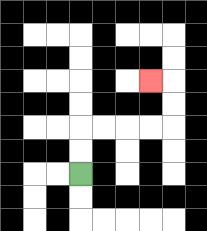{'start': '[3, 7]', 'end': '[6, 3]', 'path_directions': 'U,U,R,R,R,R,U,U,L', 'path_coordinates': '[[3, 7], [3, 6], [3, 5], [4, 5], [5, 5], [6, 5], [7, 5], [7, 4], [7, 3], [6, 3]]'}